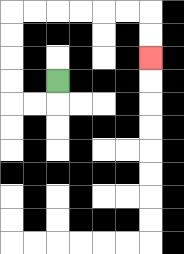{'start': '[2, 3]', 'end': '[6, 2]', 'path_directions': 'D,L,L,U,U,U,U,R,R,R,R,R,R,D,D', 'path_coordinates': '[[2, 3], [2, 4], [1, 4], [0, 4], [0, 3], [0, 2], [0, 1], [0, 0], [1, 0], [2, 0], [3, 0], [4, 0], [5, 0], [6, 0], [6, 1], [6, 2]]'}